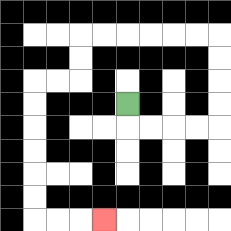{'start': '[5, 4]', 'end': '[4, 9]', 'path_directions': 'D,R,R,R,R,U,U,U,U,L,L,L,L,L,L,D,D,L,L,D,D,D,D,D,D,R,R,R', 'path_coordinates': '[[5, 4], [5, 5], [6, 5], [7, 5], [8, 5], [9, 5], [9, 4], [9, 3], [9, 2], [9, 1], [8, 1], [7, 1], [6, 1], [5, 1], [4, 1], [3, 1], [3, 2], [3, 3], [2, 3], [1, 3], [1, 4], [1, 5], [1, 6], [1, 7], [1, 8], [1, 9], [2, 9], [3, 9], [4, 9]]'}